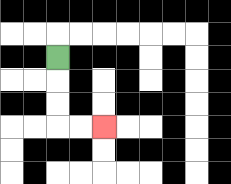{'start': '[2, 2]', 'end': '[4, 5]', 'path_directions': 'D,D,D,R,R', 'path_coordinates': '[[2, 2], [2, 3], [2, 4], [2, 5], [3, 5], [4, 5]]'}